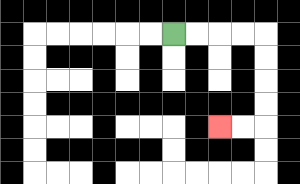{'start': '[7, 1]', 'end': '[9, 5]', 'path_directions': 'R,R,R,R,D,D,D,D,L,L', 'path_coordinates': '[[7, 1], [8, 1], [9, 1], [10, 1], [11, 1], [11, 2], [11, 3], [11, 4], [11, 5], [10, 5], [9, 5]]'}